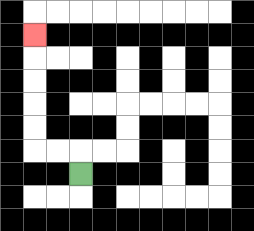{'start': '[3, 7]', 'end': '[1, 1]', 'path_directions': 'U,L,L,U,U,U,U,U', 'path_coordinates': '[[3, 7], [3, 6], [2, 6], [1, 6], [1, 5], [1, 4], [1, 3], [1, 2], [1, 1]]'}